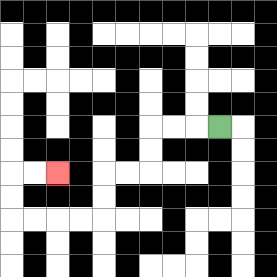{'start': '[9, 5]', 'end': '[2, 7]', 'path_directions': 'L,L,L,D,D,L,L,D,D,L,L,L,L,U,U,R,R', 'path_coordinates': '[[9, 5], [8, 5], [7, 5], [6, 5], [6, 6], [6, 7], [5, 7], [4, 7], [4, 8], [4, 9], [3, 9], [2, 9], [1, 9], [0, 9], [0, 8], [0, 7], [1, 7], [2, 7]]'}